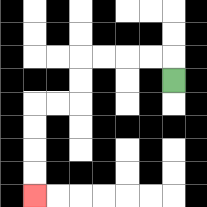{'start': '[7, 3]', 'end': '[1, 8]', 'path_directions': 'U,L,L,L,L,D,D,L,L,D,D,D,D', 'path_coordinates': '[[7, 3], [7, 2], [6, 2], [5, 2], [4, 2], [3, 2], [3, 3], [3, 4], [2, 4], [1, 4], [1, 5], [1, 6], [1, 7], [1, 8]]'}